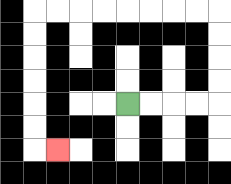{'start': '[5, 4]', 'end': '[2, 6]', 'path_directions': 'R,R,R,R,U,U,U,U,L,L,L,L,L,L,L,L,D,D,D,D,D,D,R', 'path_coordinates': '[[5, 4], [6, 4], [7, 4], [8, 4], [9, 4], [9, 3], [9, 2], [9, 1], [9, 0], [8, 0], [7, 0], [6, 0], [5, 0], [4, 0], [3, 0], [2, 0], [1, 0], [1, 1], [1, 2], [1, 3], [1, 4], [1, 5], [1, 6], [2, 6]]'}